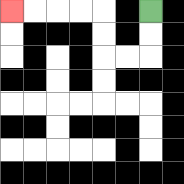{'start': '[6, 0]', 'end': '[0, 0]', 'path_directions': 'D,D,L,L,U,U,L,L,L,L', 'path_coordinates': '[[6, 0], [6, 1], [6, 2], [5, 2], [4, 2], [4, 1], [4, 0], [3, 0], [2, 0], [1, 0], [0, 0]]'}